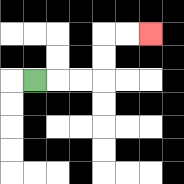{'start': '[1, 3]', 'end': '[6, 1]', 'path_directions': 'R,R,R,U,U,R,R', 'path_coordinates': '[[1, 3], [2, 3], [3, 3], [4, 3], [4, 2], [4, 1], [5, 1], [6, 1]]'}